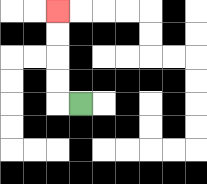{'start': '[3, 4]', 'end': '[2, 0]', 'path_directions': 'L,U,U,U,U', 'path_coordinates': '[[3, 4], [2, 4], [2, 3], [2, 2], [2, 1], [2, 0]]'}